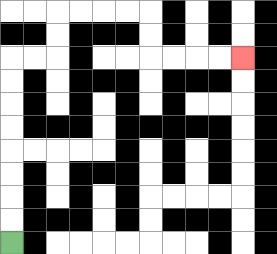{'start': '[0, 10]', 'end': '[10, 2]', 'path_directions': 'U,U,U,U,U,U,U,U,R,R,U,U,R,R,R,R,D,D,R,R,R,R', 'path_coordinates': '[[0, 10], [0, 9], [0, 8], [0, 7], [0, 6], [0, 5], [0, 4], [0, 3], [0, 2], [1, 2], [2, 2], [2, 1], [2, 0], [3, 0], [4, 0], [5, 0], [6, 0], [6, 1], [6, 2], [7, 2], [8, 2], [9, 2], [10, 2]]'}